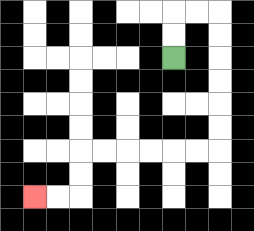{'start': '[7, 2]', 'end': '[1, 8]', 'path_directions': 'U,U,R,R,D,D,D,D,D,D,L,L,L,L,L,L,D,D,L,L', 'path_coordinates': '[[7, 2], [7, 1], [7, 0], [8, 0], [9, 0], [9, 1], [9, 2], [9, 3], [9, 4], [9, 5], [9, 6], [8, 6], [7, 6], [6, 6], [5, 6], [4, 6], [3, 6], [3, 7], [3, 8], [2, 8], [1, 8]]'}